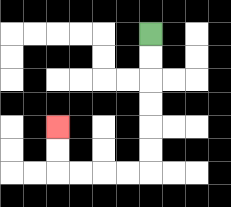{'start': '[6, 1]', 'end': '[2, 5]', 'path_directions': 'D,D,D,D,D,D,L,L,L,L,U,U', 'path_coordinates': '[[6, 1], [6, 2], [6, 3], [6, 4], [6, 5], [6, 6], [6, 7], [5, 7], [4, 7], [3, 7], [2, 7], [2, 6], [2, 5]]'}